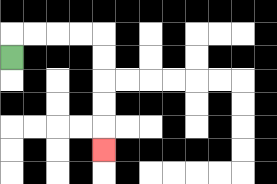{'start': '[0, 2]', 'end': '[4, 6]', 'path_directions': 'U,R,R,R,R,D,D,D,D,D', 'path_coordinates': '[[0, 2], [0, 1], [1, 1], [2, 1], [3, 1], [4, 1], [4, 2], [4, 3], [4, 4], [4, 5], [4, 6]]'}